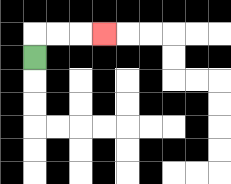{'start': '[1, 2]', 'end': '[4, 1]', 'path_directions': 'U,R,R,R', 'path_coordinates': '[[1, 2], [1, 1], [2, 1], [3, 1], [4, 1]]'}